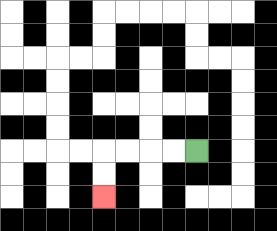{'start': '[8, 6]', 'end': '[4, 8]', 'path_directions': 'L,L,L,L,D,D', 'path_coordinates': '[[8, 6], [7, 6], [6, 6], [5, 6], [4, 6], [4, 7], [4, 8]]'}